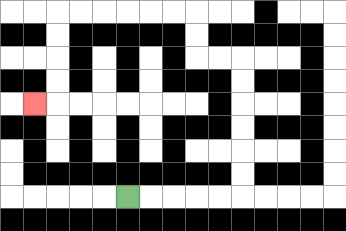{'start': '[5, 8]', 'end': '[1, 4]', 'path_directions': 'R,R,R,R,R,U,U,U,U,U,U,L,L,U,U,L,L,L,L,L,L,D,D,D,D,L', 'path_coordinates': '[[5, 8], [6, 8], [7, 8], [8, 8], [9, 8], [10, 8], [10, 7], [10, 6], [10, 5], [10, 4], [10, 3], [10, 2], [9, 2], [8, 2], [8, 1], [8, 0], [7, 0], [6, 0], [5, 0], [4, 0], [3, 0], [2, 0], [2, 1], [2, 2], [2, 3], [2, 4], [1, 4]]'}